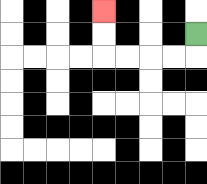{'start': '[8, 1]', 'end': '[4, 0]', 'path_directions': 'D,L,L,L,L,U,U', 'path_coordinates': '[[8, 1], [8, 2], [7, 2], [6, 2], [5, 2], [4, 2], [4, 1], [4, 0]]'}